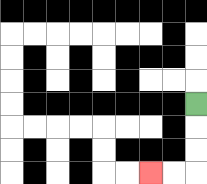{'start': '[8, 4]', 'end': '[6, 7]', 'path_directions': 'D,D,D,L,L', 'path_coordinates': '[[8, 4], [8, 5], [8, 6], [8, 7], [7, 7], [6, 7]]'}